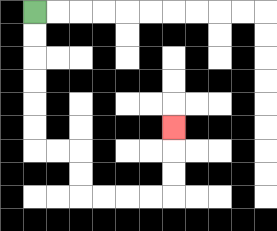{'start': '[1, 0]', 'end': '[7, 5]', 'path_directions': 'D,D,D,D,D,D,R,R,D,D,R,R,R,R,U,U,U', 'path_coordinates': '[[1, 0], [1, 1], [1, 2], [1, 3], [1, 4], [1, 5], [1, 6], [2, 6], [3, 6], [3, 7], [3, 8], [4, 8], [5, 8], [6, 8], [7, 8], [7, 7], [7, 6], [7, 5]]'}